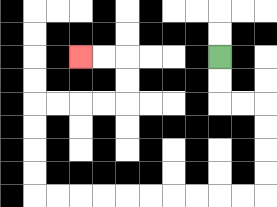{'start': '[9, 2]', 'end': '[3, 2]', 'path_directions': 'D,D,R,R,D,D,D,D,L,L,L,L,L,L,L,L,L,L,U,U,U,U,R,R,R,R,U,U,L,L', 'path_coordinates': '[[9, 2], [9, 3], [9, 4], [10, 4], [11, 4], [11, 5], [11, 6], [11, 7], [11, 8], [10, 8], [9, 8], [8, 8], [7, 8], [6, 8], [5, 8], [4, 8], [3, 8], [2, 8], [1, 8], [1, 7], [1, 6], [1, 5], [1, 4], [2, 4], [3, 4], [4, 4], [5, 4], [5, 3], [5, 2], [4, 2], [3, 2]]'}